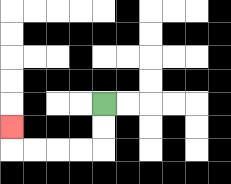{'start': '[4, 4]', 'end': '[0, 5]', 'path_directions': 'D,D,L,L,L,L,U', 'path_coordinates': '[[4, 4], [4, 5], [4, 6], [3, 6], [2, 6], [1, 6], [0, 6], [0, 5]]'}